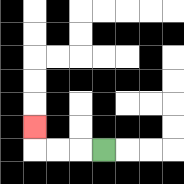{'start': '[4, 6]', 'end': '[1, 5]', 'path_directions': 'L,L,L,U', 'path_coordinates': '[[4, 6], [3, 6], [2, 6], [1, 6], [1, 5]]'}